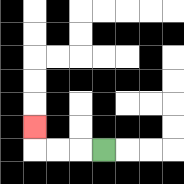{'start': '[4, 6]', 'end': '[1, 5]', 'path_directions': 'L,L,L,U', 'path_coordinates': '[[4, 6], [3, 6], [2, 6], [1, 6], [1, 5]]'}